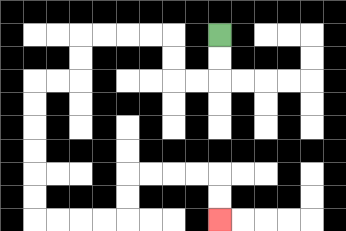{'start': '[9, 1]', 'end': '[9, 9]', 'path_directions': 'D,D,L,L,U,U,L,L,L,L,D,D,L,L,D,D,D,D,D,D,R,R,R,R,U,U,R,R,R,R,D,D', 'path_coordinates': '[[9, 1], [9, 2], [9, 3], [8, 3], [7, 3], [7, 2], [7, 1], [6, 1], [5, 1], [4, 1], [3, 1], [3, 2], [3, 3], [2, 3], [1, 3], [1, 4], [1, 5], [1, 6], [1, 7], [1, 8], [1, 9], [2, 9], [3, 9], [4, 9], [5, 9], [5, 8], [5, 7], [6, 7], [7, 7], [8, 7], [9, 7], [9, 8], [9, 9]]'}